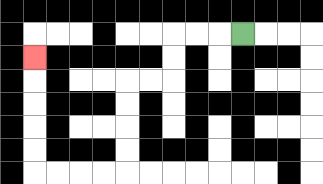{'start': '[10, 1]', 'end': '[1, 2]', 'path_directions': 'L,L,L,D,D,L,L,D,D,D,D,L,L,L,L,U,U,U,U,U', 'path_coordinates': '[[10, 1], [9, 1], [8, 1], [7, 1], [7, 2], [7, 3], [6, 3], [5, 3], [5, 4], [5, 5], [5, 6], [5, 7], [4, 7], [3, 7], [2, 7], [1, 7], [1, 6], [1, 5], [1, 4], [1, 3], [1, 2]]'}